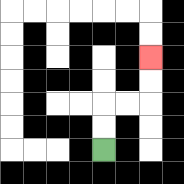{'start': '[4, 6]', 'end': '[6, 2]', 'path_directions': 'U,U,R,R,U,U', 'path_coordinates': '[[4, 6], [4, 5], [4, 4], [5, 4], [6, 4], [6, 3], [6, 2]]'}